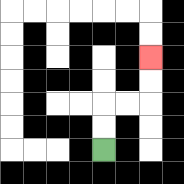{'start': '[4, 6]', 'end': '[6, 2]', 'path_directions': 'U,U,R,R,U,U', 'path_coordinates': '[[4, 6], [4, 5], [4, 4], [5, 4], [6, 4], [6, 3], [6, 2]]'}